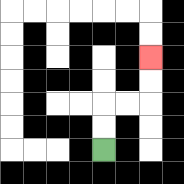{'start': '[4, 6]', 'end': '[6, 2]', 'path_directions': 'U,U,R,R,U,U', 'path_coordinates': '[[4, 6], [4, 5], [4, 4], [5, 4], [6, 4], [6, 3], [6, 2]]'}